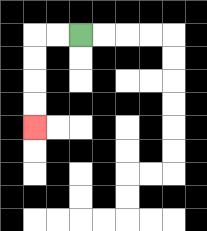{'start': '[3, 1]', 'end': '[1, 5]', 'path_directions': 'L,L,D,D,D,D', 'path_coordinates': '[[3, 1], [2, 1], [1, 1], [1, 2], [1, 3], [1, 4], [1, 5]]'}